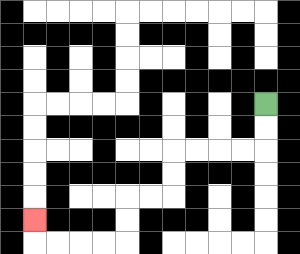{'start': '[11, 4]', 'end': '[1, 9]', 'path_directions': 'D,D,L,L,L,L,D,D,L,L,D,D,L,L,L,L,U', 'path_coordinates': '[[11, 4], [11, 5], [11, 6], [10, 6], [9, 6], [8, 6], [7, 6], [7, 7], [7, 8], [6, 8], [5, 8], [5, 9], [5, 10], [4, 10], [3, 10], [2, 10], [1, 10], [1, 9]]'}